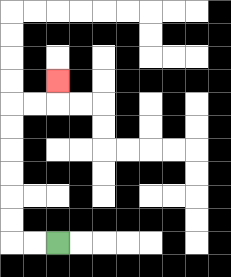{'start': '[2, 10]', 'end': '[2, 3]', 'path_directions': 'L,L,U,U,U,U,U,U,R,R,U', 'path_coordinates': '[[2, 10], [1, 10], [0, 10], [0, 9], [0, 8], [0, 7], [0, 6], [0, 5], [0, 4], [1, 4], [2, 4], [2, 3]]'}